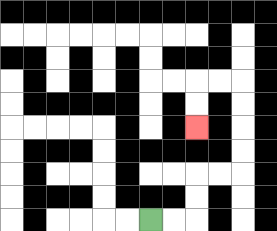{'start': '[6, 9]', 'end': '[8, 5]', 'path_directions': 'R,R,U,U,R,R,U,U,U,U,L,L,D,D', 'path_coordinates': '[[6, 9], [7, 9], [8, 9], [8, 8], [8, 7], [9, 7], [10, 7], [10, 6], [10, 5], [10, 4], [10, 3], [9, 3], [8, 3], [8, 4], [8, 5]]'}